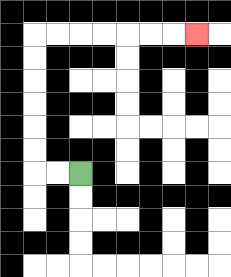{'start': '[3, 7]', 'end': '[8, 1]', 'path_directions': 'L,L,U,U,U,U,U,U,R,R,R,R,R,R,R', 'path_coordinates': '[[3, 7], [2, 7], [1, 7], [1, 6], [1, 5], [1, 4], [1, 3], [1, 2], [1, 1], [2, 1], [3, 1], [4, 1], [5, 1], [6, 1], [7, 1], [8, 1]]'}